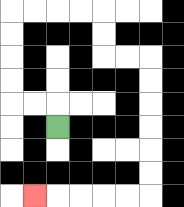{'start': '[2, 5]', 'end': '[1, 8]', 'path_directions': 'U,L,L,U,U,U,U,R,R,R,R,D,D,R,R,D,D,D,D,D,D,L,L,L,L,L', 'path_coordinates': '[[2, 5], [2, 4], [1, 4], [0, 4], [0, 3], [0, 2], [0, 1], [0, 0], [1, 0], [2, 0], [3, 0], [4, 0], [4, 1], [4, 2], [5, 2], [6, 2], [6, 3], [6, 4], [6, 5], [6, 6], [6, 7], [6, 8], [5, 8], [4, 8], [3, 8], [2, 8], [1, 8]]'}